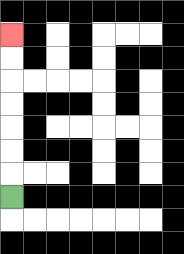{'start': '[0, 8]', 'end': '[0, 1]', 'path_directions': 'U,U,U,U,U,U,U', 'path_coordinates': '[[0, 8], [0, 7], [0, 6], [0, 5], [0, 4], [0, 3], [0, 2], [0, 1]]'}